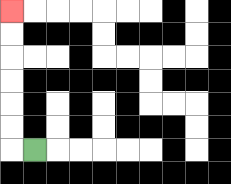{'start': '[1, 6]', 'end': '[0, 0]', 'path_directions': 'L,U,U,U,U,U,U', 'path_coordinates': '[[1, 6], [0, 6], [0, 5], [0, 4], [0, 3], [0, 2], [0, 1], [0, 0]]'}